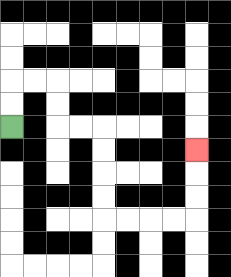{'start': '[0, 5]', 'end': '[8, 6]', 'path_directions': 'U,U,R,R,D,D,R,R,D,D,D,D,R,R,R,R,U,U,U', 'path_coordinates': '[[0, 5], [0, 4], [0, 3], [1, 3], [2, 3], [2, 4], [2, 5], [3, 5], [4, 5], [4, 6], [4, 7], [4, 8], [4, 9], [5, 9], [6, 9], [7, 9], [8, 9], [8, 8], [8, 7], [8, 6]]'}